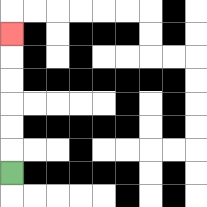{'start': '[0, 7]', 'end': '[0, 1]', 'path_directions': 'U,U,U,U,U,U', 'path_coordinates': '[[0, 7], [0, 6], [0, 5], [0, 4], [0, 3], [0, 2], [0, 1]]'}